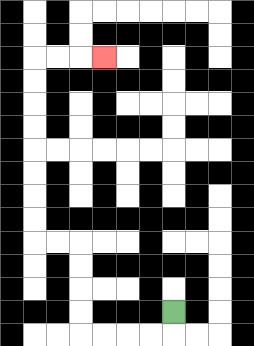{'start': '[7, 13]', 'end': '[4, 2]', 'path_directions': 'D,L,L,L,L,U,U,U,U,L,L,U,U,U,U,U,U,U,U,R,R,R', 'path_coordinates': '[[7, 13], [7, 14], [6, 14], [5, 14], [4, 14], [3, 14], [3, 13], [3, 12], [3, 11], [3, 10], [2, 10], [1, 10], [1, 9], [1, 8], [1, 7], [1, 6], [1, 5], [1, 4], [1, 3], [1, 2], [2, 2], [3, 2], [4, 2]]'}